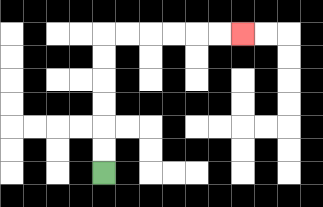{'start': '[4, 7]', 'end': '[10, 1]', 'path_directions': 'U,U,U,U,U,U,R,R,R,R,R,R', 'path_coordinates': '[[4, 7], [4, 6], [4, 5], [4, 4], [4, 3], [4, 2], [4, 1], [5, 1], [6, 1], [7, 1], [8, 1], [9, 1], [10, 1]]'}